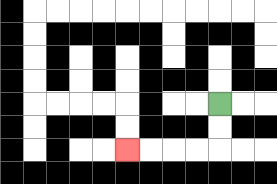{'start': '[9, 4]', 'end': '[5, 6]', 'path_directions': 'D,D,L,L,L,L', 'path_coordinates': '[[9, 4], [9, 5], [9, 6], [8, 6], [7, 6], [6, 6], [5, 6]]'}